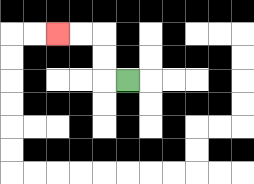{'start': '[5, 3]', 'end': '[2, 1]', 'path_directions': 'L,U,U,L,L', 'path_coordinates': '[[5, 3], [4, 3], [4, 2], [4, 1], [3, 1], [2, 1]]'}